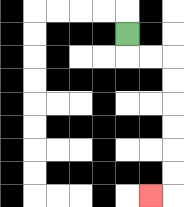{'start': '[5, 1]', 'end': '[6, 8]', 'path_directions': 'D,R,R,D,D,D,D,D,D,L', 'path_coordinates': '[[5, 1], [5, 2], [6, 2], [7, 2], [7, 3], [7, 4], [7, 5], [7, 6], [7, 7], [7, 8], [6, 8]]'}